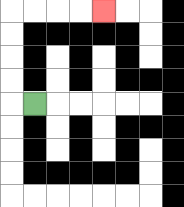{'start': '[1, 4]', 'end': '[4, 0]', 'path_directions': 'L,U,U,U,U,R,R,R,R', 'path_coordinates': '[[1, 4], [0, 4], [0, 3], [0, 2], [0, 1], [0, 0], [1, 0], [2, 0], [3, 0], [4, 0]]'}